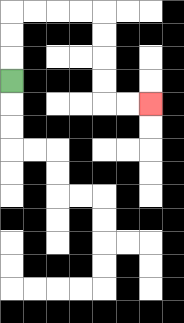{'start': '[0, 3]', 'end': '[6, 4]', 'path_directions': 'U,U,U,R,R,R,R,D,D,D,D,R,R', 'path_coordinates': '[[0, 3], [0, 2], [0, 1], [0, 0], [1, 0], [2, 0], [3, 0], [4, 0], [4, 1], [4, 2], [4, 3], [4, 4], [5, 4], [6, 4]]'}